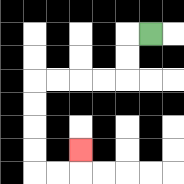{'start': '[6, 1]', 'end': '[3, 6]', 'path_directions': 'L,D,D,L,L,L,L,D,D,D,D,R,R,U', 'path_coordinates': '[[6, 1], [5, 1], [5, 2], [5, 3], [4, 3], [3, 3], [2, 3], [1, 3], [1, 4], [1, 5], [1, 6], [1, 7], [2, 7], [3, 7], [3, 6]]'}